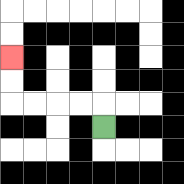{'start': '[4, 5]', 'end': '[0, 2]', 'path_directions': 'U,L,L,L,L,U,U', 'path_coordinates': '[[4, 5], [4, 4], [3, 4], [2, 4], [1, 4], [0, 4], [0, 3], [0, 2]]'}